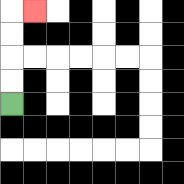{'start': '[0, 4]', 'end': '[1, 0]', 'path_directions': 'U,U,U,U,R', 'path_coordinates': '[[0, 4], [0, 3], [0, 2], [0, 1], [0, 0], [1, 0]]'}